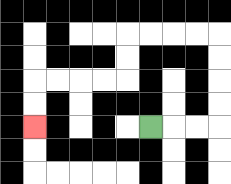{'start': '[6, 5]', 'end': '[1, 5]', 'path_directions': 'R,R,R,U,U,U,U,L,L,L,L,D,D,L,L,L,L,D,D', 'path_coordinates': '[[6, 5], [7, 5], [8, 5], [9, 5], [9, 4], [9, 3], [9, 2], [9, 1], [8, 1], [7, 1], [6, 1], [5, 1], [5, 2], [5, 3], [4, 3], [3, 3], [2, 3], [1, 3], [1, 4], [1, 5]]'}